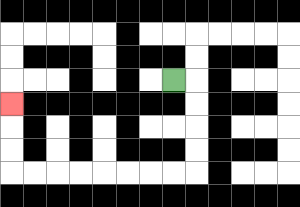{'start': '[7, 3]', 'end': '[0, 4]', 'path_directions': 'R,D,D,D,D,L,L,L,L,L,L,L,L,U,U,U', 'path_coordinates': '[[7, 3], [8, 3], [8, 4], [8, 5], [8, 6], [8, 7], [7, 7], [6, 7], [5, 7], [4, 7], [3, 7], [2, 7], [1, 7], [0, 7], [0, 6], [0, 5], [0, 4]]'}